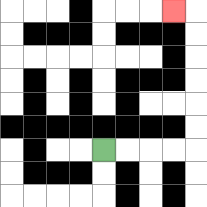{'start': '[4, 6]', 'end': '[7, 0]', 'path_directions': 'R,R,R,R,U,U,U,U,U,U,L', 'path_coordinates': '[[4, 6], [5, 6], [6, 6], [7, 6], [8, 6], [8, 5], [8, 4], [8, 3], [8, 2], [8, 1], [8, 0], [7, 0]]'}